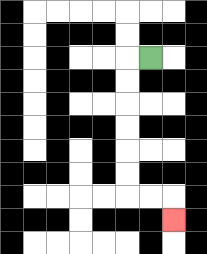{'start': '[6, 2]', 'end': '[7, 9]', 'path_directions': 'L,D,D,D,D,D,D,R,R,D', 'path_coordinates': '[[6, 2], [5, 2], [5, 3], [5, 4], [5, 5], [5, 6], [5, 7], [5, 8], [6, 8], [7, 8], [7, 9]]'}